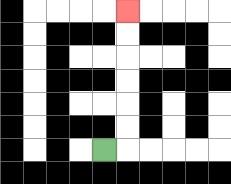{'start': '[4, 6]', 'end': '[5, 0]', 'path_directions': 'R,U,U,U,U,U,U', 'path_coordinates': '[[4, 6], [5, 6], [5, 5], [5, 4], [5, 3], [5, 2], [5, 1], [5, 0]]'}